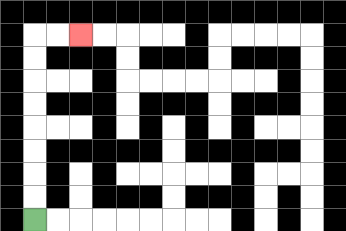{'start': '[1, 9]', 'end': '[3, 1]', 'path_directions': 'U,U,U,U,U,U,U,U,R,R', 'path_coordinates': '[[1, 9], [1, 8], [1, 7], [1, 6], [1, 5], [1, 4], [1, 3], [1, 2], [1, 1], [2, 1], [3, 1]]'}